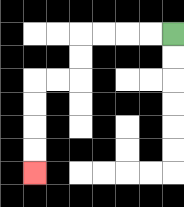{'start': '[7, 1]', 'end': '[1, 7]', 'path_directions': 'L,L,L,L,D,D,L,L,D,D,D,D', 'path_coordinates': '[[7, 1], [6, 1], [5, 1], [4, 1], [3, 1], [3, 2], [3, 3], [2, 3], [1, 3], [1, 4], [1, 5], [1, 6], [1, 7]]'}